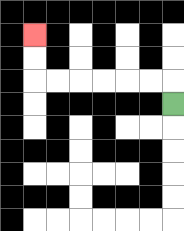{'start': '[7, 4]', 'end': '[1, 1]', 'path_directions': 'U,L,L,L,L,L,L,U,U', 'path_coordinates': '[[7, 4], [7, 3], [6, 3], [5, 3], [4, 3], [3, 3], [2, 3], [1, 3], [1, 2], [1, 1]]'}